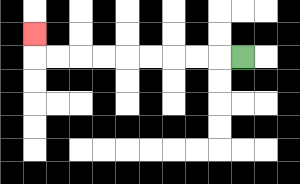{'start': '[10, 2]', 'end': '[1, 1]', 'path_directions': 'L,L,L,L,L,L,L,L,L,U', 'path_coordinates': '[[10, 2], [9, 2], [8, 2], [7, 2], [6, 2], [5, 2], [4, 2], [3, 2], [2, 2], [1, 2], [1, 1]]'}